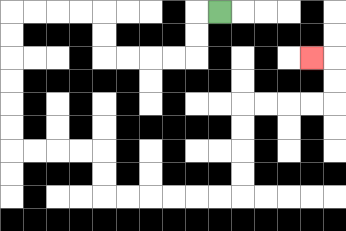{'start': '[9, 0]', 'end': '[13, 2]', 'path_directions': 'L,D,D,L,L,L,L,U,U,L,L,L,L,D,D,D,D,D,D,R,R,R,R,D,D,R,R,R,R,R,R,U,U,U,U,R,R,R,R,U,U,L', 'path_coordinates': '[[9, 0], [8, 0], [8, 1], [8, 2], [7, 2], [6, 2], [5, 2], [4, 2], [4, 1], [4, 0], [3, 0], [2, 0], [1, 0], [0, 0], [0, 1], [0, 2], [0, 3], [0, 4], [0, 5], [0, 6], [1, 6], [2, 6], [3, 6], [4, 6], [4, 7], [4, 8], [5, 8], [6, 8], [7, 8], [8, 8], [9, 8], [10, 8], [10, 7], [10, 6], [10, 5], [10, 4], [11, 4], [12, 4], [13, 4], [14, 4], [14, 3], [14, 2], [13, 2]]'}